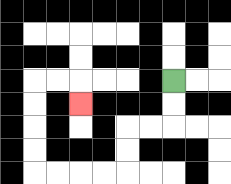{'start': '[7, 3]', 'end': '[3, 4]', 'path_directions': 'D,D,L,L,D,D,L,L,L,L,U,U,U,U,R,R,D', 'path_coordinates': '[[7, 3], [7, 4], [7, 5], [6, 5], [5, 5], [5, 6], [5, 7], [4, 7], [3, 7], [2, 7], [1, 7], [1, 6], [1, 5], [1, 4], [1, 3], [2, 3], [3, 3], [3, 4]]'}